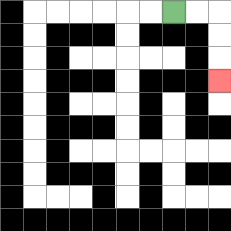{'start': '[7, 0]', 'end': '[9, 3]', 'path_directions': 'R,R,D,D,D', 'path_coordinates': '[[7, 0], [8, 0], [9, 0], [9, 1], [9, 2], [9, 3]]'}